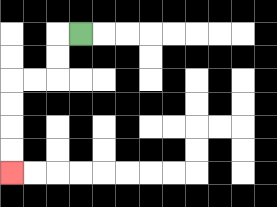{'start': '[3, 1]', 'end': '[0, 7]', 'path_directions': 'L,D,D,L,L,D,D,D,D', 'path_coordinates': '[[3, 1], [2, 1], [2, 2], [2, 3], [1, 3], [0, 3], [0, 4], [0, 5], [0, 6], [0, 7]]'}